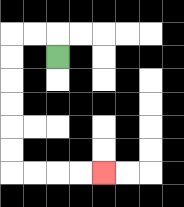{'start': '[2, 2]', 'end': '[4, 7]', 'path_directions': 'U,L,L,D,D,D,D,D,D,R,R,R,R', 'path_coordinates': '[[2, 2], [2, 1], [1, 1], [0, 1], [0, 2], [0, 3], [0, 4], [0, 5], [0, 6], [0, 7], [1, 7], [2, 7], [3, 7], [4, 7]]'}